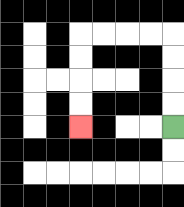{'start': '[7, 5]', 'end': '[3, 5]', 'path_directions': 'U,U,U,U,L,L,L,L,D,D,D,D', 'path_coordinates': '[[7, 5], [7, 4], [7, 3], [7, 2], [7, 1], [6, 1], [5, 1], [4, 1], [3, 1], [3, 2], [3, 3], [3, 4], [3, 5]]'}